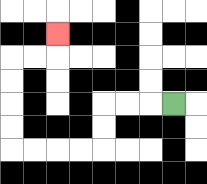{'start': '[7, 4]', 'end': '[2, 1]', 'path_directions': 'L,L,L,D,D,L,L,L,L,U,U,U,U,R,R,U', 'path_coordinates': '[[7, 4], [6, 4], [5, 4], [4, 4], [4, 5], [4, 6], [3, 6], [2, 6], [1, 6], [0, 6], [0, 5], [0, 4], [0, 3], [0, 2], [1, 2], [2, 2], [2, 1]]'}